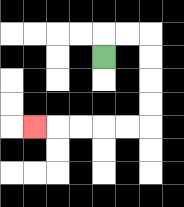{'start': '[4, 2]', 'end': '[1, 5]', 'path_directions': 'U,R,R,D,D,D,D,L,L,L,L,L', 'path_coordinates': '[[4, 2], [4, 1], [5, 1], [6, 1], [6, 2], [6, 3], [6, 4], [6, 5], [5, 5], [4, 5], [3, 5], [2, 5], [1, 5]]'}